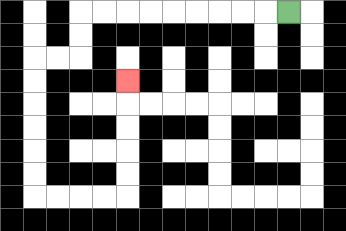{'start': '[12, 0]', 'end': '[5, 3]', 'path_directions': 'L,L,L,L,L,L,L,L,L,D,D,L,L,D,D,D,D,D,D,R,R,R,R,U,U,U,U,U', 'path_coordinates': '[[12, 0], [11, 0], [10, 0], [9, 0], [8, 0], [7, 0], [6, 0], [5, 0], [4, 0], [3, 0], [3, 1], [3, 2], [2, 2], [1, 2], [1, 3], [1, 4], [1, 5], [1, 6], [1, 7], [1, 8], [2, 8], [3, 8], [4, 8], [5, 8], [5, 7], [5, 6], [5, 5], [5, 4], [5, 3]]'}